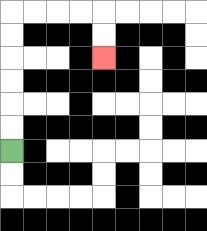{'start': '[0, 6]', 'end': '[4, 2]', 'path_directions': 'U,U,U,U,U,U,R,R,R,R,D,D', 'path_coordinates': '[[0, 6], [0, 5], [0, 4], [0, 3], [0, 2], [0, 1], [0, 0], [1, 0], [2, 0], [3, 0], [4, 0], [4, 1], [4, 2]]'}